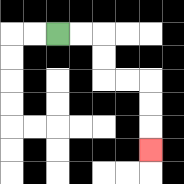{'start': '[2, 1]', 'end': '[6, 6]', 'path_directions': 'R,R,D,D,R,R,D,D,D', 'path_coordinates': '[[2, 1], [3, 1], [4, 1], [4, 2], [4, 3], [5, 3], [6, 3], [6, 4], [6, 5], [6, 6]]'}